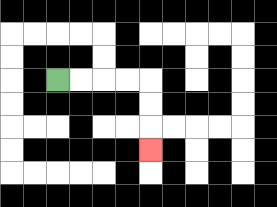{'start': '[2, 3]', 'end': '[6, 6]', 'path_directions': 'R,R,R,R,D,D,D', 'path_coordinates': '[[2, 3], [3, 3], [4, 3], [5, 3], [6, 3], [6, 4], [6, 5], [6, 6]]'}